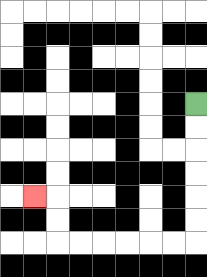{'start': '[8, 4]', 'end': '[1, 8]', 'path_directions': 'D,D,D,D,D,D,L,L,L,L,L,L,U,U,L', 'path_coordinates': '[[8, 4], [8, 5], [8, 6], [8, 7], [8, 8], [8, 9], [8, 10], [7, 10], [6, 10], [5, 10], [4, 10], [3, 10], [2, 10], [2, 9], [2, 8], [1, 8]]'}